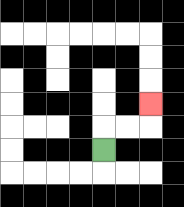{'start': '[4, 6]', 'end': '[6, 4]', 'path_directions': 'U,R,R,U', 'path_coordinates': '[[4, 6], [4, 5], [5, 5], [6, 5], [6, 4]]'}